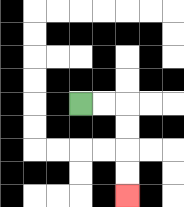{'start': '[3, 4]', 'end': '[5, 8]', 'path_directions': 'R,R,D,D,D,D', 'path_coordinates': '[[3, 4], [4, 4], [5, 4], [5, 5], [5, 6], [5, 7], [5, 8]]'}